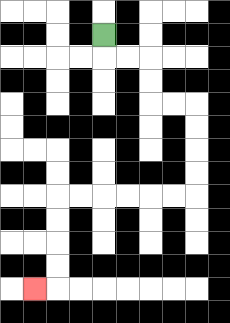{'start': '[4, 1]', 'end': '[1, 12]', 'path_directions': 'D,R,R,D,D,R,R,D,D,D,D,L,L,L,L,L,L,D,D,D,D,L', 'path_coordinates': '[[4, 1], [4, 2], [5, 2], [6, 2], [6, 3], [6, 4], [7, 4], [8, 4], [8, 5], [8, 6], [8, 7], [8, 8], [7, 8], [6, 8], [5, 8], [4, 8], [3, 8], [2, 8], [2, 9], [2, 10], [2, 11], [2, 12], [1, 12]]'}